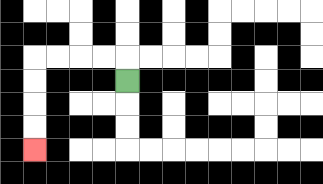{'start': '[5, 3]', 'end': '[1, 6]', 'path_directions': 'U,L,L,L,L,D,D,D,D', 'path_coordinates': '[[5, 3], [5, 2], [4, 2], [3, 2], [2, 2], [1, 2], [1, 3], [1, 4], [1, 5], [1, 6]]'}